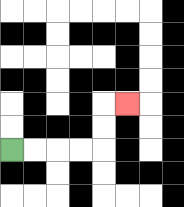{'start': '[0, 6]', 'end': '[5, 4]', 'path_directions': 'R,R,R,R,U,U,R', 'path_coordinates': '[[0, 6], [1, 6], [2, 6], [3, 6], [4, 6], [4, 5], [4, 4], [5, 4]]'}